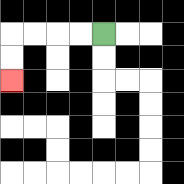{'start': '[4, 1]', 'end': '[0, 3]', 'path_directions': 'L,L,L,L,D,D', 'path_coordinates': '[[4, 1], [3, 1], [2, 1], [1, 1], [0, 1], [0, 2], [0, 3]]'}